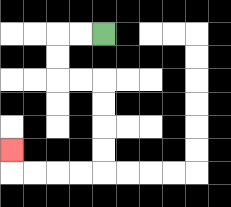{'start': '[4, 1]', 'end': '[0, 6]', 'path_directions': 'L,L,D,D,R,R,D,D,D,D,L,L,L,L,U', 'path_coordinates': '[[4, 1], [3, 1], [2, 1], [2, 2], [2, 3], [3, 3], [4, 3], [4, 4], [4, 5], [4, 6], [4, 7], [3, 7], [2, 7], [1, 7], [0, 7], [0, 6]]'}